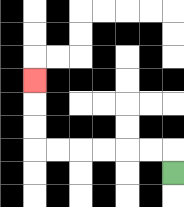{'start': '[7, 7]', 'end': '[1, 3]', 'path_directions': 'U,L,L,L,L,L,L,U,U,U', 'path_coordinates': '[[7, 7], [7, 6], [6, 6], [5, 6], [4, 6], [3, 6], [2, 6], [1, 6], [1, 5], [1, 4], [1, 3]]'}